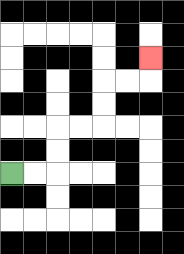{'start': '[0, 7]', 'end': '[6, 2]', 'path_directions': 'R,R,U,U,R,R,U,U,R,R,U', 'path_coordinates': '[[0, 7], [1, 7], [2, 7], [2, 6], [2, 5], [3, 5], [4, 5], [4, 4], [4, 3], [5, 3], [6, 3], [6, 2]]'}